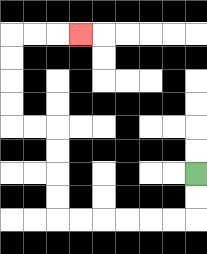{'start': '[8, 7]', 'end': '[3, 1]', 'path_directions': 'D,D,L,L,L,L,L,L,U,U,U,U,L,L,U,U,U,U,R,R,R', 'path_coordinates': '[[8, 7], [8, 8], [8, 9], [7, 9], [6, 9], [5, 9], [4, 9], [3, 9], [2, 9], [2, 8], [2, 7], [2, 6], [2, 5], [1, 5], [0, 5], [0, 4], [0, 3], [0, 2], [0, 1], [1, 1], [2, 1], [3, 1]]'}